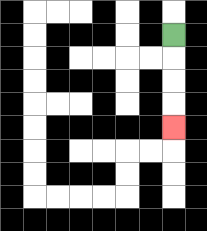{'start': '[7, 1]', 'end': '[7, 5]', 'path_directions': 'D,D,D,D', 'path_coordinates': '[[7, 1], [7, 2], [7, 3], [7, 4], [7, 5]]'}